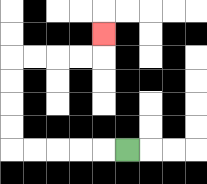{'start': '[5, 6]', 'end': '[4, 1]', 'path_directions': 'L,L,L,L,L,U,U,U,U,R,R,R,R,U', 'path_coordinates': '[[5, 6], [4, 6], [3, 6], [2, 6], [1, 6], [0, 6], [0, 5], [0, 4], [0, 3], [0, 2], [1, 2], [2, 2], [3, 2], [4, 2], [4, 1]]'}